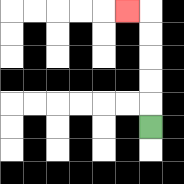{'start': '[6, 5]', 'end': '[5, 0]', 'path_directions': 'U,U,U,U,U,L', 'path_coordinates': '[[6, 5], [6, 4], [6, 3], [6, 2], [6, 1], [6, 0], [5, 0]]'}